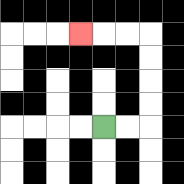{'start': '[4, 5]', 'end': '[3, 1]', 'path_directions': 'R,R,U,U,U,U,L,L,L', 'path_coordinates': '[[4, 5], [5, 5], [6, 5], [6, 4], [6, 3], [6, 2], [6, 1], [5, 1], [4, 1], [3, 1]]'}